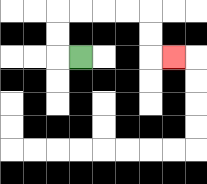{'start': '[3, 2]', 'end': '[7, 2]', 'path_directions': 'L,U,U,R,R,R,R,D,D,R', 'path_coordinates': '[[3, 2], [2, 2], [2, 1], [2, 0], [3, 0], [4, 0], [5, 0], [6, 0], [6, 1], [6, 2], [7, 2]]'}